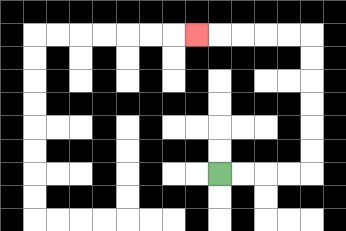{'start': '[9, 7]', 'end': '[8, 1]', 'path_directions': 'R,R,R,R,U,U,U,U,U,U,L,L,L,L,L', 'path_coordinates': '[[9, 7], [10, 7], [11, 7], [12, 7], [13, 7], [13, 6], [13, 5], [13, 4], [13, 3], [13, 2], [13, 1], [12, 1], [11, 1], [10, 1], [9, 1], [8, 1]]'}